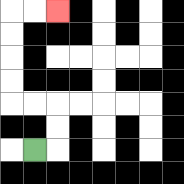{'start': '[1, 6]', 'end': '[2, 0]', 'path_directions': 'R,U,U,L,L,U,U,U,U,R,R', 'path_coordinates': '[[1, 6], [2, 6], [2, 5], [2, 4], [1, 4], [0, 4], [0, 3], [0, 2], [0, 1], [0, 0], [1, 0], [2, 0]]'}